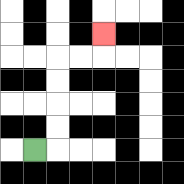{'start': '[1, 6]', 'end': '[4, 1]', 'path_directions': 'R,U,U,U,U,R,R,U', 'path_coordinates': '[[1, 6], [2, 6], [2, 5], [2, 4], [2, 3], [2, 2], [3, 2], [4, 2], [4, 1]]'}